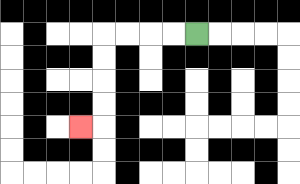{'start': '[8, 1]', 'end': '[3, 5]', 'path_directions': 'L,L,L,L,D,D,D,D,L', 'path_coordinates': '[[8, 1], [7, 1], [6, 1], [5, 1], [4, 1], [4, 2], [4, 3], [4, 4], [4, 5], [3, 5]]'}